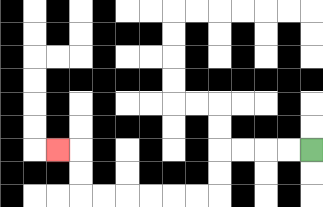{'start': '[13, 6]', 'end': '[2, 6]', 'path_directions': 'L,L,L,L,D,D,L,L,L,L,L,L,U,U,L', 'path_coordinates': '[[13, 6], [12, 6], [11, 6], [10, 6], [9, 6], [9, 7], [9, 8], [8, 8], [7, 8], [6, 8], [5, 8], [4, 8], [3, 8], [3, 7], [3, 6], [2, 6]]'}